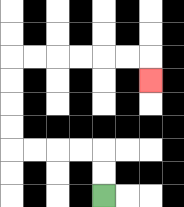{'start': '[4, 8]', 'end': '[6, 3]', 'path_directions': 'U,U,L,L,L,L,U,U,U,U,R,R,R,R,R,R,D', 'path_coordinates': '[[4, 8], [4, 7], [4, 6], [3, 6], [2, 6], [1, 6], [0, 6], [0, 5], [0, 4], [0, 3], [0, 2], [1, 2], [2, 2], [3, 2], [4, 2], [5, 2], [6, 2], [6, 3]]'}